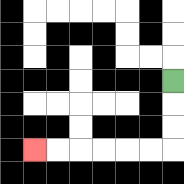{'start': '[7, 3]', 'end': '[1, 6]', 'path_directions': 'D,D,D,L,L,L,L,L,L', 'path_coordinates': '[[7, 3], [7, 4], [7, 5], [7, 6], [6, 6], [5, 6], [4, 6], [3, 6], [2, 6], [1, 6]]'}